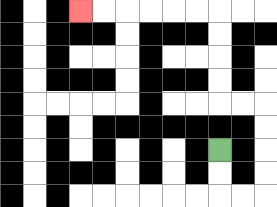{'start': '[9, 6]', 'end': '[3, 0]', 'path_directions': 'D,D,R,R,U,U,U,U,L,L,U,U,U,U,L,L,L,L,L,L', 'path_coordinates': '[[9, 6], [9, 7], [9, 8], [10, 8], [11, 8], [11, 7], [11, 6], [11, 5], [11, 4], [10, 4], [9, 4], [9, 3], [9, 2], [9, 1], [9, 0], [8, 0], [7, 0], [6, 0], [5, 0], [4, 0], [3, 0]]'}